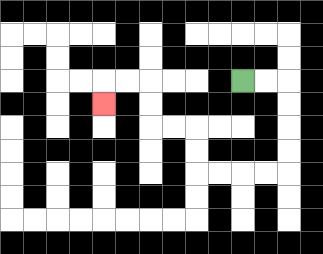{'start': '[10, 3]', 'end': '[4, 4]', 'path_directions': 'R,R,D,D,D,D,L,L,L,L,U,U,L,L,U,U,L,L,D', 'path_coordinates': '[[10, 3], [11, 3], [12, 3], [12, 4], [12, 5], [12, 6], [12, 7], [11, 7], [10, 7], [9, 7], [8, 7], [8, 6], [8, 5], [7, 5], [6, 5], [6, 4], [6, 3], [5, 3], [4, 3], [4, 4]]'}